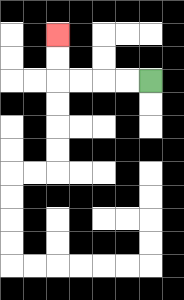{'start': '[6, 3]', 'end': '[2, 1]', 'path_directions': 'L,L,L,L,U,U', 'path_coordinates': '[[6, 3], [5, 3], [4, 3], [3, 3], [2, 3], [2, 2], [2, 1]]'}